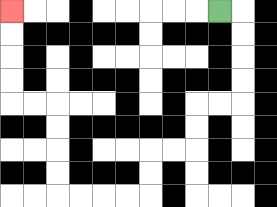{'start': '[9, 0]', 'end': '[0, 0]', 'path_directions': 'R,D,D,D,D,L,L,D,D,L,L,D,D,L,L,L,L,U,U,U,U,L,L,U,U,U,U', 'path_coordinates': '[[9, 0], [10, 0], [10, 1], [10, 2], [10, 3], [10, 4], [9, 4], [8, 4], [8, 5], [8, 6], [7, 6], [6, 6], [6, 7], [6, 8], [5, 8], [4, 8], [3, 8], [2, 8], [2, 7], [2, 6], [2, 5], [2, 4], [1, 4], [0, 4], [0, 3], [0, 2], [0, 1], [0, 0]]'}